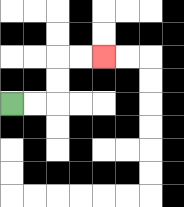{'start': '[0, 4]', 'end': '[4, 2]', 'path_directions': 'R,R,U,U,R,R', 'path_coordinates': '[[0, 4], [1, 4], [2, 4], [2, 3], [2, 2], [3, 2], [4, 2]]'}